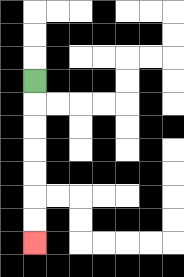{'start': '[1, 3]', 'end': '[1, 10]', 'path_directions': 'D,D,D,D,D,D,D', 'path_coordinates': '[[1, 3], [1, 4], [1, 5], [1, 6], [1, 7], [1, 8], [1, 9], [1, 10]]'}